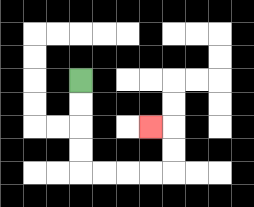{'start': '[3, 3]', 'end': '[6, 5]', 'path_directions': 'D,D,D,D,R,R,R,R,U,U,L', 'path_coordinates': '[[3, 3], [3, 4], [3, 5], [3, 6], [3, 7], [4, 7], [5, 7], [6, 7], [7, 7], [7, 6], [7, 5], [6, 5]]'}